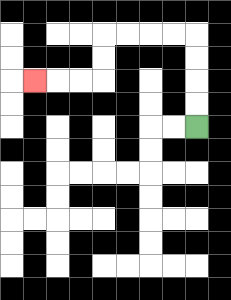{'start': '[8, 5]', 'end': '[1, 3]', 'path_directions': 'U,U,U,U,L,L,L,L,D,D,L,L,L', 'path_coordinates': '[[8, 5], [8, 4], [8, 3], [8, 2], [8, 1], [7, 1], [6, 1], [5, 1], [4, 1], [4, 2], [4, 3], [3, 3], [2, 3], [1, 3]]'}